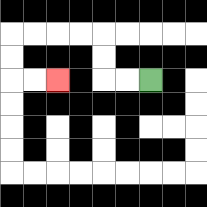{'start': '[6, 3]', 'end': '[2, 3]', 'path_directions': 'L,L,U,U,L,L,L,L,D,D,R,R', 'path_coordinates': '[[6, 3], [5, 3], [4, 3], [4, 2], [4, 1], [3, 1], [2, 1], [1, 1], [0, 1], [0, 2], [0, 3], [1, 3], [2, 3]]'}